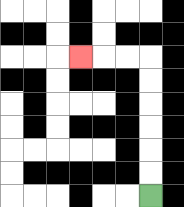{'start': '[6, 8]', 'end': '[3, 2]', 'path_directions': 'U,U,U,U,U,U,L,L,L', 'path_coordinates': '[[6, 8], [6, 7], [6, 6], [6, 5], [6, 4], [6, 3], [6, 2], [5, 2], [4, 2], [3, 2]]'}